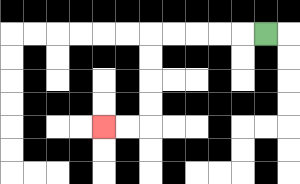{'start': '[11, 1]', 'end': '[4, 5]', 'path_directions': 'L,L,L,L,L,D,D,D,D,L,L', 'path_coordinates': '[[11, 1], [10, 1], [9, 1], [8, 1], [7, 1], [6, 1], [6, 2], [6, 3], [6, 4], [6, 5], [5, 5], [4, 5]]'}